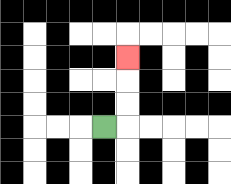{'start': '[4, 5]', 'end': '[5, 2]', 'path_directions': 'R,U,U,U', 'path_coordinates': '[[4, 5], [5, 5], [5, 4], [5, 3], [5, 2]]'}